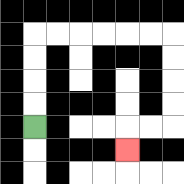{'start': '[1, 5]', 'end': '[5, 6]', 'path_directions': 'U,U,U,U,R,R,R,R,R,R,D,D,D,D,L,L,D', 'path_coordinates': '[[1, 5], [1, 4], [1, 3], [1, 2], [1, 1], [2, 1], [3, 1], [4, 1], [5, 1], [6, 1], [7, 1], [7, 2], [7, 3], [7, 4], [7, 5], [6, 5], [5, 5], [5, 6]]'}